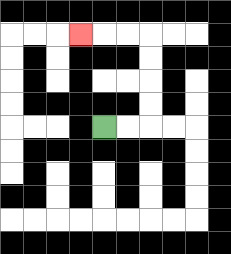{'start': '[4, 5]', 'end': '[3, 1]', 'path_directions': 'R,R,U,U,U,U,L,L,L', 'path_coordinates': '[[4, 5], [5, 5], [6, 5], [6, 4], [6, 3], [6, 2], [6, 1], [5, 1], [4, 1], [3, 1]]'}